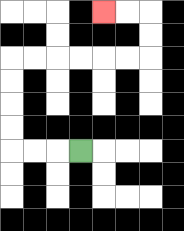{'start': '[3, 6]', 'end': '[4, 0]', 'path_directions': 'L,L,L,U,U,U,U,R,R,R,R,R,R,U,U,L,L', 'path_coordinates': '[[3, 6], [2, 6], [1, 6], [0, 6], [0, 5], [0, 4], [0, 3], [0, 2], [1, 2], [2, 2], [3, 2], [4, 2], [5, 2], [6, 2], [6, 1], [6, 0], [5, 0], [4, 0]]'}